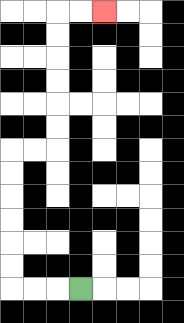{'start': '[3, 12]', 'end': '[4, 0]', 'path_directions': 'L,L,L,U,U,U,U,U,U,R,R,U,U,U,U,U,U,R,R', 'path_coordinates': '[[3, 12], [2, 12], [1, 12], [0, 12], [0, 11], [0, 10], [0, 9], [0, 8], [0, 7], [0, 6], [1, 6], [2, 6], [2, 5], [2, 4], [2, 3], [2, 2], [2, 1], [2, 0], [3, 0], [4, 0]]'}